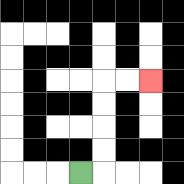{'start': '[3, 7]', 'end': '[6, 3]', 'path_directions': 'R,U,U,U,U,R,R', 'path_coordinates': '[[3, 7], [4, 7], [4, 6], [4, 5], [4, 4], [4, 3], [5, 3], [6, 3]]'}